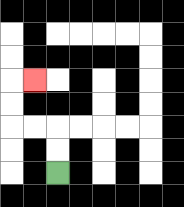{'start': '[2, 7]', 'end': '[1, 3]', 'path_directions': 'U,U,L,L,U,U,R', 'path_coordinates': '[[2, 7], [2, 6], [2, 5], [1, 5], [0, 5], [0, 4], [0, 3], [1, 3]]'}